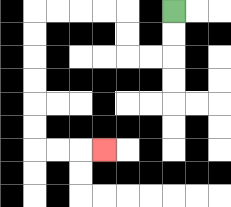{'start': '[7, 0]', 'end': '[4, 6]', 'path_directions': 'D,D,L,L,U,U,L,L,L,L,D,D,D,D,D,D,R,R,R', 'path_coordinates': '[[7, 0], [7, 1], [7, 2], [6, 2], [5, 2], [5, 1], [5, 0], [4, 0], [3, 0], [2, 0], [1, 0], [1, 1], [1, 2], [1, 3], [1, 4], [1, 5], [1, 6], [2, 6], [3, 6], [4, 6]]'}